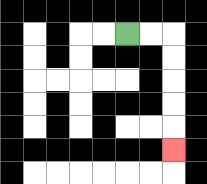{'start': '[5, 1]', 'end': '[7, 6]', 'path_directions': 'R,R,D,D,D,D,D', 'path_coordinates': '[[5, 1], [6, 1], [7, 1], [7, 2], [7, 3], [7, 4], [7, 5], [7, 6]]'}